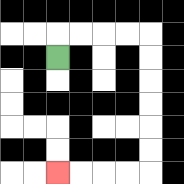{'start': '[2, 2]', 'end': '[2, 7]', 'path_directions': 'U,R,R,R,R,D,D,D,D,D,D,L,L,L,L', 'path_coordinates': '[[2, 2], [2, 1], [3, 1], [4, 1], [5, 1], [6, 1], [6, 2], [6, 3], [6, 4], [6, 5], [6, 6], [6, 7], [5, 7], [4, 7], [3, 7], [2, 7]]'}